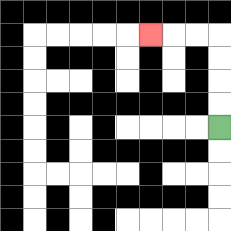{'start': '[9, 5]', 'end': '[6, 1]', 'path_directions': 'U,U,U,U,L,L,L', 'path_coordinates': '[[9, 5], [9, 4], [9, 3], [9, 2], [9, 1], [8, 1], [7, 1], [6, 1]]'}